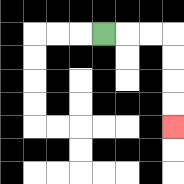{'start': '[4, 1]', 'end': '[7, 5]', 'path_directions': 'R,R,R,D,D,D,D', 'path_coordinates': '[[4, 1], [5, 1], [6, 1], [7, 1], [7, 2], [7, 3], [7, 4], [7, 5]]'}